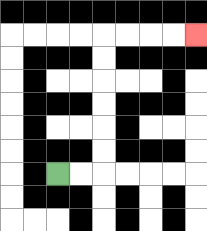{'start': '[2, 7]', 'end': '[8, 1]', 'path_directions': 'R,R,U,U,U,U,U,U,R,R,R,R', 'path_coordinates': '[[2, 7], [3, 7], [4, 7], [4, 6], [4, 5], [4, 4], [4, 3], [4, 2], [4, 1], [5, 1], [6, 1], [7, 1], [8, 1]]'}